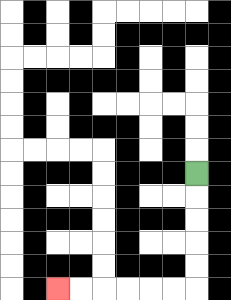{'start': '[8, 7]', 'end': '[2, 12]', 'path_directions': 'D,D,D,D,D,L,L,L,L,L,L', 'path_coordinates': '[[8, 7], [8, 8], [8, 9], [8, 10], [8, 11], [8, 12], [7, 12], [6, 12], [5, 12], [4, 12], [3, 12], [2, 12]]'}